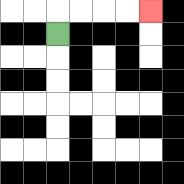{'start': '[2, 1]', 'end': '[6, 0]', 'path_directions': 'U,R,R,R,R', 'path_coordinates': '[[2, 1], [2, 0], [3, 0], [4, 0], [5, 0], [6, 0]]'}